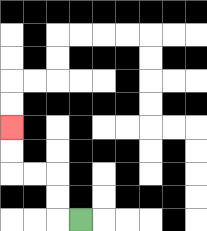{'start': '[3, 9]', 'end': '[0, 5]', 'path_directions': 'L,U,U,L,L,U,U', 'path_coordinates': '[[3, 9], [2, 9], [2, 8], [2, 7], [1, 7], [0, 7], [0, 6], [0, 5]]'}